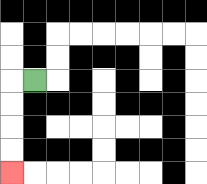{'start': '[1, 3]', 'end': '[0, 7]', 'path_directions': 'L,D,D,D,D', 'path_coordinates': '[[1, 3], [0, 3], [0, 4], [0, 5], [0, 6], [0, 7]]'}